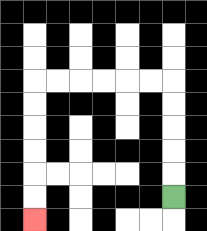{'start': '[7, 8]', 'end': '[1, 9]', 'path_directions': 'U,U,U,U,U,L,L,L,L,L,L,D,D,D,D,D,D', 'path_coordinates': '[[7, 8], [7, 7], [7, 6], [7, 5], [7, 4], [7, 3], [6, 3], [5, 3], [4, 3], [3, 3], [2, 3], [1, 3], [1, 4], [1, 5], [1, 6], [1, 7], [1, 8], [1, 9]]'}